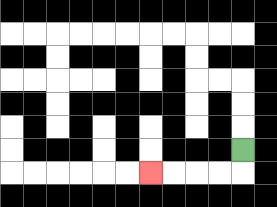{'start': '[10, 6]', 'end': '[6, 7]', 'path_directions': 'D,L,L,L,L', 'path_coordinates': '[[10, 6], [10, 7], [9, 7], [8, 7], [7, 7], [6, 7]]'}